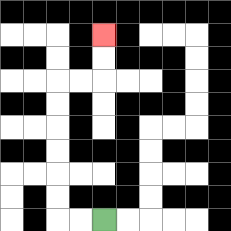{'start': '[4, 9]', 'end': '[4, 1]', 'path_directions': 'L,L,U,U,U,U,U,U,R,R,U,U', 'path_coordinates': '[[4, 9], [3, 9], [2, 9], [2, 8], [2, 7], [2, 6], [2, 5], [2, 4], [2, 3], [3, 3], [4, 3], [4, 2], [4, 1]]'}